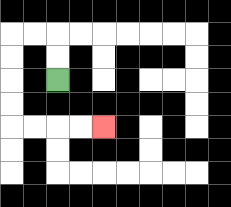{'start': '[2, 3]', 'end': '[4, 5]', 'path_directions': 'U,U,L,L,D,D,D,D,R,R,R,R', 'path_coordinates': '[[2, 3], [2, 2], [2, 1], [1, 1], [0, 1], [0, 2], [0, 3], [0, 4], [0, 5], [1, 5], [2, 5], [3, 5], [4, 5]]'}